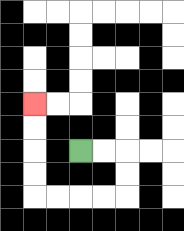{'start': '[3, 6]', 'end': '[1, 4]', 'path_directions': 'R,R,D,D,L,L,L,L,U,U,U,U', 'path_coordinates': '[[3, 6], [4, 6], [5, 6], [5, 7], [5, 8], [4, 8], [3, 8], [2, 8], [1, 8], [1, 7], [1, 6], [1, 5], [1, 4]]'}